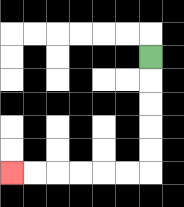{'start': '[6, 2]', 'end': '[0, 7]', 'path_directions': 'D,D,D,D,D,L,L,L,L,L,L', 'path_coordinates': '[[6, 2], [6, 3], [6, 4], [6, 5], [6, 6], [6, 7], [5, 7], [4, 7], [3, 7], [2, 7], [1, 7], [0, 7]]'}